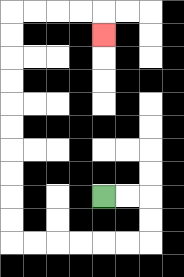{'start': '[4, 8]', 'end': '[4, 1]', 'path_directions': 'R,R,D,D,L,L,L,L,L,L,U,U,U,U,U,U,U,U,U,U,R,R,R,R,D', 'path_coordinates': '[[4, 8], [5, 8], [6, 8], [6, 9], [6, 10], [5, 10], [4, 10], [3, 10], [2, 10], [1, 10], [0, 10], [0, 9], [0, 8], [0, 7], [0, 6], [0, 5], [0, 4], [0, 3], [0, 2], [0, 1], [0, 0], [1, 0], [2, 0], [3, 0], [4, 0], [4, 1]]'}